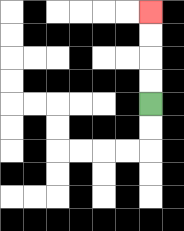{'start': '[6, 4]', 'end': '[6, 0]', 'path_directions': 'U,U,U,U', 'path_coordinates': '[[6, 4], [6, 3], [6, 2], [6, 1], [6, 0]]'}